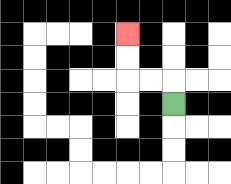{'start': '[7, 4]', 'end': '[5, 1]', 'path_directions': 'U,L,L,U,U', 'path_coordinates': '[[7, 4], [7, 3], [6, 3], [5, 3], [5, 2], [5, 1]]'}